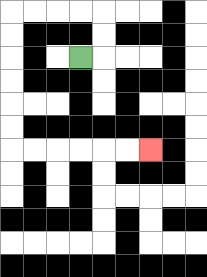{'start': '[3, 2]', 'end': '[6, 6]', 'path_directions': 'R,U,U,L,L,L,L,D,D,D,D,D,D,R,R,R,R,R,R', 'path_coordinates': '[[3, 2], [4, 2], [4, 1], [4, 0], [3, 0], [2, 0], [1, 0], [0, 0], [0, 1], [0, 2], [0, 3], [0, 4], [0, 5], [0, 6], [1, 6], [2, 6], [3, 6], [4, 6], [5, 6], [6, 6]]'}